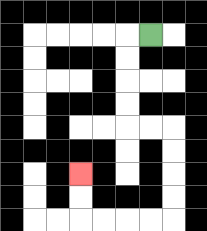{'start': '[6, 1]', 'end': '[3, 7]', 'path_directions': 'L,D,D,D,D,R,R,D,D,D,D,L,L,L,L,U,U', 'path_coordinates': '[[6, 1], [5, 1], [5, 2], [5, 3], [5, 4], [5, 5], [6, 5], [7, 5], [7, 6], [7, 7], [7, 8], [7, 9], [6, 9], [5, 9], [4, 9], [3, 9], [3, 8], [3, 7]]'}